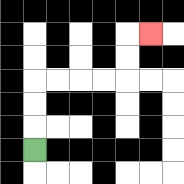{'start': '[1, 6]', 'end': '[6, 1]', 'path_directions': 'U,U,U,R,R,R,R,U,U,R', 'path_coordinates': '[[1, 6], [1, 5], [1, 4], [1, 3], [2, 3], [3, 3], [4, 3], [5, 3], [5, 2], [5, 1], [6, 1]]'}